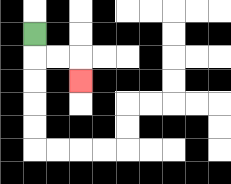{'start': '[1, 1]', 'end': '[3, 3]', 'path_directions': 'D,R,R,D', 'path_coordinates': '[[1, 1], [1, 2], [2, 2], [3, 2], [3, 3]]'}